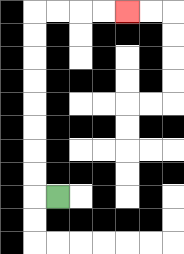{'start': '[2, 8]', 'end': '[5, 0]', 'path_directions': 'L,U,U,U,U,U,U,U,U,R,R,R,R', 'path_coordinates': '[[2, 8], [1, 8], [1, 7], [1, 6], [1, 5], [1, 4], [1, 3], [1, 2], [1, 1], [1, 0], [2, 0], [3, 0], [4, 0], [5, 0]]'}